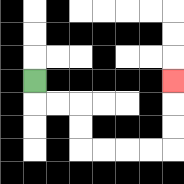{'start': '[1, 3]', 'end': '[7, 3]', 'path_directions': 'D,R,R,D,D,R,R,R,R,U,U,U', 'path_coordinates': '[[1, 3], [1, 4], [2, 4], [3, 4], [3, 5], [3, 6], [4, 6], [5, 6], [6, 6], [7, 6], [7, 5], [7, 4], [7, 3]]'}